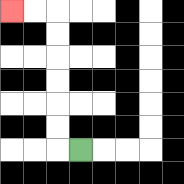{'start': '[3, 6]', 'end': '[0, 0]', 'path_directions': 'L,U,U,U,U,U,U,L,L', 'path_coordinates': '[[3, 6], [2, 6], [2, 5], [2, 4], [2, 3], [2, 2], [2, 1], [2, 0], [1, 0], [0, 0]]'}